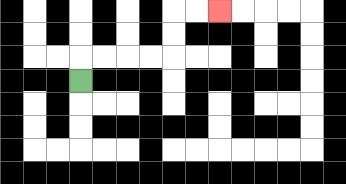{'start': '[3, 3]', 'end': '[9, 0]', 'path_directions': 'U,R,R,R,R,U,U,R,R', 'path_coordinates': '[[3, 3], [3, 2], [4, 2], [5, 2], [6, 2], [7, 2], [7, 1], [7, 0], [8, 0], [9, 0]]'}